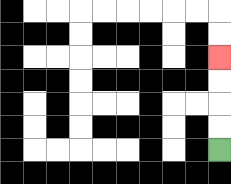{'start': '[9, 6]', 'end': '[9, 2]', 'path_directions': 'U,U,U,U', 'path_coordinates': '[[9, 6], [9, 5], [9, 4], [9, 3], [9, 2]]'}